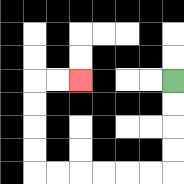{'start': '[7, 3]', 'end': '[3, 3]', 'path_directions': 'D,D,D,D,L,L,L,L,L,L,U,U,U,U,R,R', 'path_coordinates': '[[7, 3], [7, 4], [7, 5], [7, 6], [7, 7], [6, 7], [5, 7], [4, 7], [3, 7], [2, 7], [1, 7], [1, 6], [1, 5], [1, 4], [1, 3], [2, 3], [3, 3]]'}